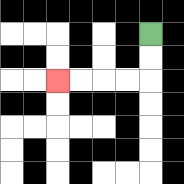{'start': '[6, 1]', 'end': '[2, 3]', 'path_directions': 'D,D,L,L,L,L', 'path_coordinates': '[[6, 1], [6, 2], [6, 3], [5, 3], [4, 3], [3, 3], [2, 3]]'}